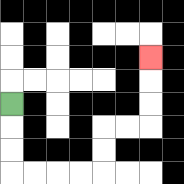{'start': '[0, 4]', 'end': '[6, 2]', 'path_directions': 'D,D,D,R,R,R,R,U,U,R,R,U,U,U', 'path_coordinates': '[[0, 4], [0, 5], [0, 6], [0, 7], [1, 7], [2, 7], [3, 7], [4, 7], [4, 6], [4, 5], [5, 5], [6, 5], [6, 4], [6, 3], [6, 2]]'}